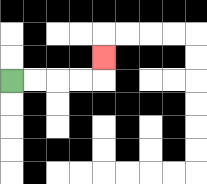{'start': '[0, 3]', 'end': '[4, 2]', 'path_directions': 'R,R,R,R,U', 'path_coordinates': '[[0, 3], [1, 3], [2, 3], [3, 3], [4, 3], [4, 2]]'}